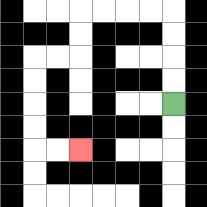{'start': '[7, 4]', 'end': '[3, 6]', 'path_directions': 'U,U,U,U,L,L,L,L,D,D,L,L,D,D,D,D,R,R', 'path_coordinates': '[[7, 4], [7, 3], [7, 2], [7, 1], [7, 0], [6, 0], [5, 0], [4, 0], [3, 0], [3, 1], [3, 2], [2, 2], [1, 2], [1, 3], [1, 4], [1, 5], [1, 6], [2, 6], [3, 6]]'}